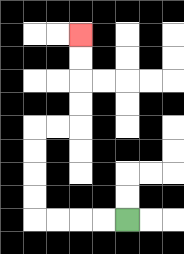{'start': '[5, 9]', 'end': '[3, 1]', 'path_directions': 'L,L,L,L,U,U,U,U,R,R,U,U,U,U', 'path_coordinates': '[[5, 9], [4, 9], [3, 9], [2, 9], [1, 9], [1, 8], [1, 7], [1, 6], [1, 5], [2, 5], [3, 5], [3, 4], [3, 3], [3, 2], [3, 1]]'}